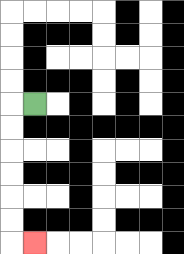{'start': '[1, 4]', 'end': '[1, 10]', 'path_directions': 'L,D,D,D,D,D,D,R', 'path_coordinates': '[[1, 4], [0, 4], [0, 5], [0, 6], [0, 7], [0, 8], [0, 9], [0, 10], [1, 10]]'}